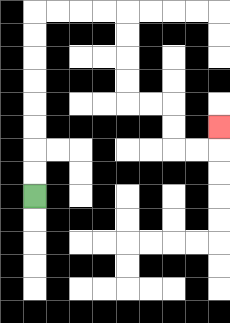{'start': '[1, 8]', 'end': '[9, 5]', 'path_directions': 'U,U,U,U,U,U,U,U,R,R,R,R,D,D,D,D,R,R,D,D,R,R,U', 'path_coordinates': '[[1, 8], [1, 7], [1, 6], [1, 5], [1, 4], [1, 3], [1, 2], [1, 1], [1, 0], [2, 0], [3, 0], [4, 0], [5, 0], [5, 1], [5, 2], [5, 3], [5, 4], [6, 4], [7, 4], [7, 5], [7, 6], [8, 6], [9, 6], [9, 5]]'}